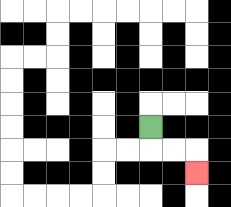{'start': '[6, 5]', 'end': '[8, 7]', 'path_directions': 'D,R,R,D', 'path_coordinates': '[[6, 5], [6, 6], [7, 6], [8, 6], [8, 7]]'}